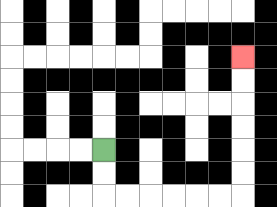{'start': '[4, 6]', 'end': '[10, 2]', 'path_directions': 'D,D,R,R,R,R,R,R,U,U,U,U,U,U', 'path_coordinates': '[[4, 6], [4, 7], [4, 8], [5, 8], [6, 8], [7, 8], [8, 8], [9, 8], [10, 8], [10, 7], [10, 6], [10, 5], [10, 4], [10, 3], [10, 2]]'}